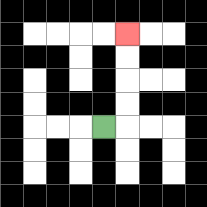{'start': '[4, 5]', 'end': '[5, 1]', 'path_directions': 'R,U,U,U,U', 'path_coordinates': '[[4, 5], [5, 5], [5, 4], [5, 3], [5, 2], [5, 1]]'}